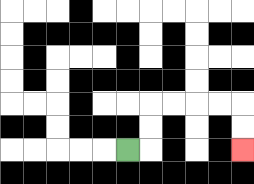{'start': '[5, 6]', 'end': '[10, 6]', 'path_directions': 'R,U,U,R,R,R,R,D,D', 'path_coordinates': '[[5, 6], [6, 6], [6, 5], [6, 4], [7, 4], [8, 4], [9, 4], [10, 4], [10, 5], [10, 6]]'}